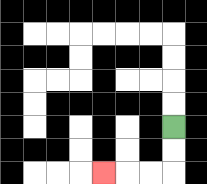{'start': '[7, 5]', 'end': '[4, 7]', 'path_directions': 'D,D,L,L,L', 'path_coordinates': '[[7, 5], [7, 6], [7, 7], [6, 7], [5, 7], [4, 7]]'}